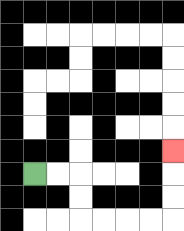{'start': '[1, 7]', 'end': '[7, 6]', 'path_directions': 'R,R,D,D,R,R,R,R,U,U,U', 'path_coordinates': '[[1, 7], [2, 7], [3, 7], [3, 8], [3, 9], [4, 9], [5, 9], [6, 9], [7, 9], [7, 8], [7, 7], [7, 6]]'}